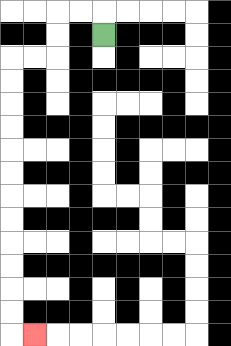{'start': '[4, 1]', 'end': '[1, 14]', 'path_directions': 'U,L,L,D,D,L,L,D,D,D,D,D,D,D,D,D,D,D,D,R', 'path_coordinates': '[[4, 1], [4, 0], [3, 0], [2, 0], [2, 1], [2, 2], [1, 2], [0, 2], [0, 3], [0, 4], [0, 5], [0, 6], [0, 7], [0, 8], [0, 9], [0, 10], [0, 11], [0, 12], [0, 13], [0, 14], [1, 14]]'}